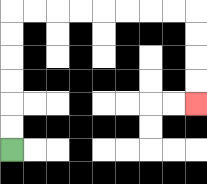{'start': '[0, 6]', 'end': '[8, 4]', 'path_directions': 'U,U,U,U,U,U,R,R,R,R,R,R,R,R,D,D,D,D', 'path_coordinates': '[[0, 6], [0, 5], [0, 4], [0, 3], [0, 2], [0, 1], [0, 0], [1, 0], [2, 0], [3, 0], [4, 0], [5, 0], [6, 0], [7, 0], [8, 0], [8, 1], [8, 2], [8, 3], [8, 4]]'}